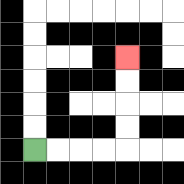{'start': '[1, 6]', 'end': '[5, 2]', 'path_directions': 'R,R,R,R,U,U,U,U', 'path_coordinates': '[[1, 6], [2, 6], [3, 6], [4, 6], [5, 6], [5, 5], [5, 4], [5, 3], [5, 2]]'}